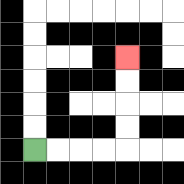{'start': '[1, 6]', 'end': '[5, 2]', 'path_directions': 'R,R,R,R,U,U,U,U', 'path_coordinates': '[[1, 6], [2, 6], [3, 6], [4, 6], [5, 6], [5, 5], [5, 4], [5, 3], [5, 2]]'}